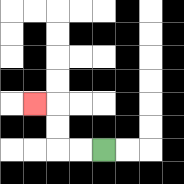{'start': '[4, 6]', 'end': '[1, 4]', 'path_directions': 'L,L,U,U,L', 'path_coordinates': '[[4, 6], [3, 6], [2, 6], [2, 5], [2, 4], [1, 4]]'}